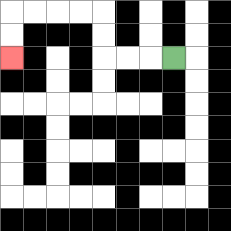{'start': '[7, 2]', 'end': '[0, 2]', 'path_directions': 'L,L,L,U,U,L,L,L,L,D,D', 'path_coordinates': '[[7, 2], [6, 2], [5, 2], [4, 2], [4, 1], [4, 0], [3, 0], [2, 0], [1, 0], [0, 0], [0, 1], [0, 2]]'}